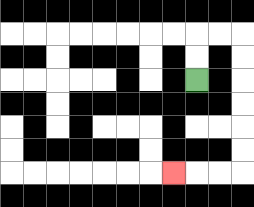{'start': '[8, 3]', 'end': '[7, 7]', 'path_directions': 'U,U,R,R,D,D,D,D,D,D,L,L,L', 'path_coordinates': '[[8, 3], [8, 2], [8, 1], [9, 1], [10, 1], [10, 2], [10, 3], [10, 4], [10, 5], [10, 6], [10, 7], [9, 7], [8, 7], [7, 7]]'}